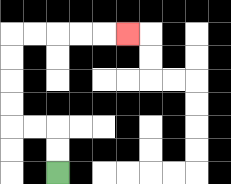{'start': '[2, 7]', 'end': '[5, 1]', 'path_directions': 'U,U,L,L,U,U,U,U,R,R,R,R,R', 'path_coordinates': '[[2, 7], [2, 6], [2, 5], [1, 5], [0, 5], [0, 4], [0, 3], [0, 2], [0, 1], [1, 1], [2, 1], [3, 1], [4, 1], [5, 1]]'}